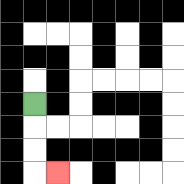{'start': '[1, 4]', 'end': '[2, 7]', 'path_directions': 'D,D,D,R', 'path_coordinates': '[[1, 4], [1, 5], [1, 6], [1, 7], [2, 7]]'}